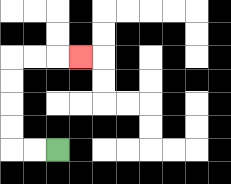{'start': '[2, 6]', 'end': '[3, 2]', 'path_directions': 'L,L,U,U,U,U,R,R,R', 'path_coordinates': '[[2, 6], [1, 6], [0, 6], [0, 5], [0, 4], [0, 3], [0, 2], [1, 2], [2, 2], [3, 2]]'}